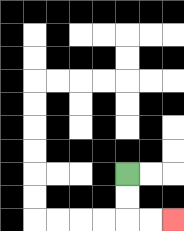{'start': '[5, 7]', 'end': '[7, 9]', 'path_directions': 'D,D,R,R', 'path_coordinates': '[[5, 7], [5, 8], [5, 9], [6, 9], [7, 9]]'}